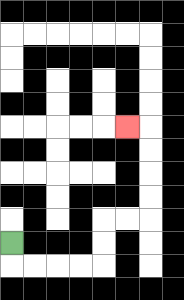{'start': '[0, 10]', 'end': '[5, 5]', 'path_directions': 'D,R,R,R,R,U,U,R,R,U,U,U,U,L', 'path_coordinates': '[[0, 10], [0, 11], [1, 11], [2, 11], [3, 11], [4, 11], [4, 10], [4, 9], [5, 9], [6, 9], [6, 8], [6, 7], [6, 6], [6, 5], [5, 5]]'}